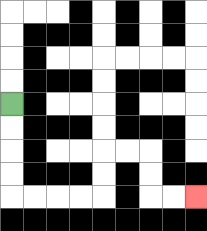{'start': '[0, 4]', 'end': '[8, 8]', 'path_directions': 'D,D,D,D,R,R,R,R,U,U,R,R,D,D,R,R', 'path_coordinates': '[[0, 4], [0, 5], [0, 6], [0, 7], [0, 8], [1, 8], [2, 8], [3, 8], [4, 8], [4, 7], [4, 6], [5, 6], [6, 6], [6, 7], [6, 8], [7, 8], [8, 8]]'}